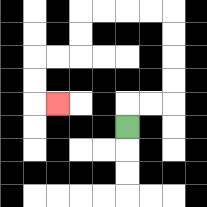{'start': '[5, 5]', 'end': '[2, 4]', 'path_directions': 'U,R,R,U,U,U,U,L,L,L,L,D,D,L,L,D,D,R', 'path_coordinates': '[[5, 5], [5, 4], [6, 4], [7, 4], [7, 3], [7, 2], [7, 1], [7, 0], [6, 0], [5, 0], [4, 0], [3, 0], [3, 1], [3, 2], [2, 2], [1, 2], [1, 3], [1, 4], [2, 4]]'}